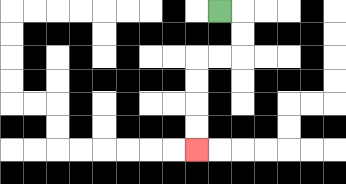{'start': '[9, 0]', 'end': '[8, 6]', 'path_directions': 'R,D,D,L,L,D,D,D,D', 'path_coordinates': '[[9, 0], [10, 0], [10, 1], [10, 2], [9, 2], [8, 2], [8, 3], [8, 4], [8, 5], [8, 6]]'}